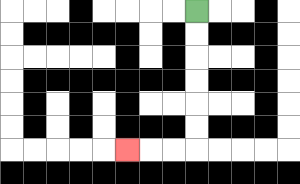{'start': '[8, 0]', 'end': '[5, 6]', 'path_directions': 'D,D,D,D,D,D,L,L,L', 'path_coordinates': '[[8, 0], [8, 1], [8, 2], [8, 3], [8, 4], [8, 5], [8, 6], [7, 6], [6, 6], [5, 6]]'}